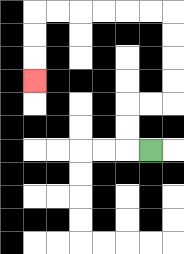{'start': '[6, 6]', 'end': '[1, 3]', 'path_directions': 'L,U,U,R,R,U,U,U,U,L,L,L,L,L,L,D,D,D', 'path_coordinates': '[[6, 6], [5, 6], [5, 5], [5, 4], [6, 4], [7, 4], [7, 3], [7, 2], [7, 1], [7, 0], [6, 0], [5, 0], [4, 0], [3, 0], [2, 0], [1, 0], [1, 1], [1, 2], [1, 3]]'}